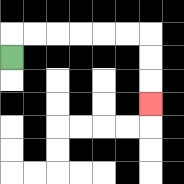{'start': '[0, 2]', 'end': '[6, 4]', 'path_directions': 'U,R,R,R,R,R,R,D,D,D', 'path_coordinates': '[[0, 2], [0, 1], [1, 1], [2, 1], [3, 1], [4, 1], [5, 1], [6, 1], [6, 2], [6, 3], [6, 4]]'}